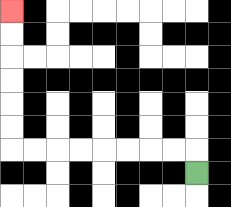{'start': '[8, 7]', 'end': '[0, 0]', 'path_directions': 'U,L,L,L,L,L,L,L,L,U,U,U,U,U,U', 'path_coordinates': '[[8, 7], [8, 6], [7, 6], [6, 6], [5, 6], [4, 6], [3, 6], [2, 6], [1, 6], [0, 6], [0, 5], [0, 4], [0, 3], [0, 2], [0, 1], [0, 0]]'}